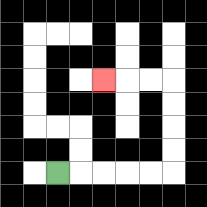{'start': '[2, 7]', 'end': '[4, 3]', 'path_directions': 'R,R,R,R,R,U,U,U,U,L,L,L', 'path_coordinates': '[[2, 7], [3, 7], [4, 7], [5, 7], [6, 7], [7, 7], [7, 6], [7, 5], [7, 4], [7, 3], [6, 3], [5, 3], [4, 3]]'}